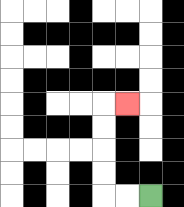{'start': '[6, 8]', 'end': '[5, 4]', 'path_directions': 'L,L,U,U,U,U,R', 'path_coordinates': '[[6, 8], [5, 8], [4, 8], [4, 7], [4, 6], [4, 5], [4, 4], [5, 4]]'}